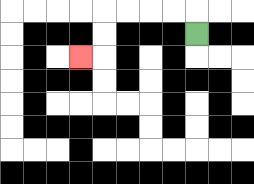{'start': '[8, 1]', 'end': '[3, 2]', 'path_directions': 'U,L,L,L,L,D,D,L', 'path_coordinates': '[[8, 1], [8, 0], [7, 0], [6, 0], [5, 0], [4, 0], [4, 1], [4, 2], [3, 2]]'}